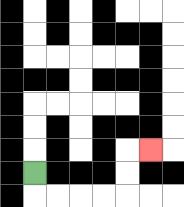{'start': '[1, 7]', 'end': '[6, 6]', 'path_directions': 'D,R,R,R,R,U,U,R', 'path_coordinates': '[[1, 7], [1, 8], [2, 8], [3, 8], [4, 8], [5, 8], [5, 7], [5, 6], [6, 6]]'}